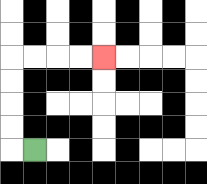{'start': '[1, 6]', 'end': '[4, 2]', 'path_directions': 'L,U,U,U,U,R,R,R,R', 'path_coordinates': '[[1, 6], [0, 6], [0, 5], [0, 4], [0, 3], [0, 2], [1, 2], [2, 2], [3, 2], [4, 2]]'}